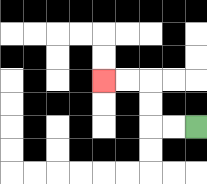{'start': '[8, 5]', 'end': '[4, 3]', 'path_directions': 'L,L,U,U,L,L', 'path_coordinates': '[[8, 5], [7, 5], [6, 5], [6, 4], [6, 3], [5, 3], [4, 3]]'}